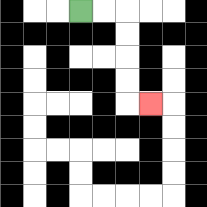{'start': '[3, 0]', 'end': '[6, 4]', 'path_directions': 'R,R,D,D,D,D,R', 'path_coordinates': '[[3, 0], [4, 0], [5, 0], [5, 1], [5, 2], [5, 3], [5, 4], [6, 4]]'}